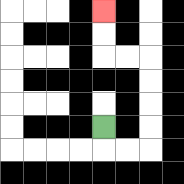{'start': '[4, 5]', 'end': '[4, 0]', 'path_directions': 'D,R,R,U,U,U,U,L,L,U,U', 'path_coordinates': '[[4, 5], [4, 6], [5, 6], [6, 6], [6, 5], [6, 4], [6, 3], [6, 2], [5, 2], [4, 2], [4, 1], [4, 0]]'}